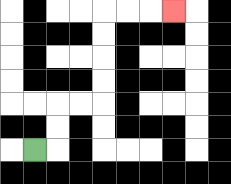{'start': '[1, 6]', 'end': '[7, 0]', 'path_directions': 'R,U,U,R,R,U,U,U,U,R,R,R', 'path_coordinates': '[[1, 6], [2, 6], [2, 5], [2, 4], [3, 4], [4, 4], [4, 3], [4, 2], [4, 1], [4, 0], [5, 0], [6, 0], [7, 0]]'}